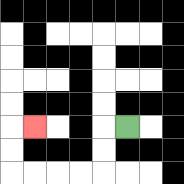{'start': '[5, 5]', 'end': '[1, 5]', 'path_directions': 'L,D,D,L,L,L,L,U,U,R', 'path_coordinates': '[[5, 5], [4, 5], [4, 6], [4, 7], [3, 7], [2, 7], [1, 7], [0, 7], [0, 6], [0, 5], [1, 5]]'}